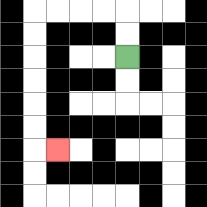{'start': '[5, 2]', 'end': '[2, 6]', 'path_directions': 'U,U,L,L,L,L,D,D,D,D,D,D,R', 'path_coordinates': '[[5, 2], [5, 1], [5, 0], [4, 0], [3, 0], [2, 0], [1, 0], [1, 1], [1, 2], [1, 3], [1, 4], [1, 5], [1, 6], [2, 6]]'}